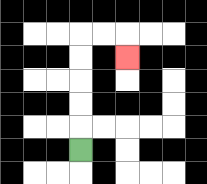{'start': '[3, 6]', 'end': '[5, 2]', 'path_directions': 'U,U,U,U,U,R,R,D', 'path_coordinates': '[[3, 6], [3, 5], [3, 4], [3, 3], [3, 2], [3, 1], [4, 1], [5, 1], [5, 2]]'}